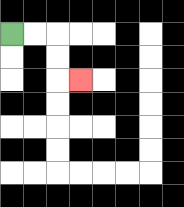{'start': '[0, 1]', 'end': '[3, 3]', 'path_directions': 'R,R,D,D,R', 'path_coordinates': '[[0, 1], [1, 1], [2, 1], [2, 2], [2, 3], [3, 3]]'}